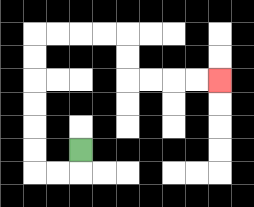{'start': '[3, 6]', 'end': '[9, 3]', 'path_directions': 'D,L,L,U,U,U,U,U,U,R,R,R,R,D,D,R,R,R,R', 'path_coordinates': '[[3, 6], [3, 7], [2, 7], [1, 7], [1, 6], [1, 5], [1, 4], [1, 3], [1, 2], [1, 1], [2, 1], [3, 1], [4, 1], [5, 1], [5, 2], [5, 3], [6, 3], [7, 3], [8, 3], [9, 3]]'}